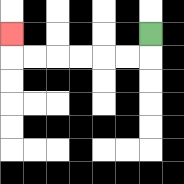{'start': '[6, 1]', 'end': '[0, 1]', 'path_directions': 'D,L,L,L,L,L,L,U', 'path_coordinates': '[[6, 1], [6, 2], [5, 2], [4, 2], [3, 2], [2, 2], [1, 2], [0, 2], [0, 1]]'}